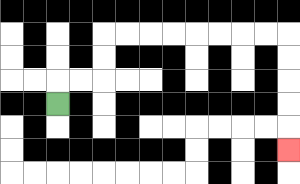{'start': '[2, 4]', 'end': '[12, 6]', 'path_directions': 'U,R,R,U,U,R,R,R,R,R,R,R,R,D,D,D,D,D', 'path_coordinates': '[[2, 4], [2, 3], [3, 3], [4, 3], [4, 2], [4, 1], [5, 1], [6, 1], [7, 1], [8, 1], [9, 1], [10, 1], [11, 1], [12, 1], [12, 2], [12, 3], [12, 4], [12, 5], [12, 6]]'}